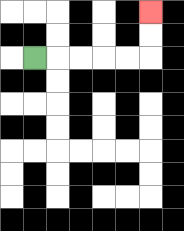{'start': '[1, 2]', 'end': '[6, 0]', 'path_directions': 'R,R,R,R,R,U,U', 'path_coordinates': '[[1, 2], [2, 2], [3, 2], [4, 2], [5, 2], [6, 2], [6, 1], [6, 0]]'}